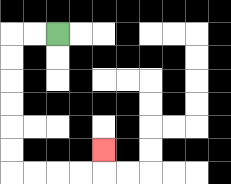{'start': '[2, 1]', 'end': '[4, 6]', 'path_directions': 'L,L,D,D,D,D,D,D,R,R,R,R,U', 'path_coordinates': '[[2, 1], [1, 1], [0, 1], [0, 2], [0, 3], [0, 4], [0, 5], [0, 6], [0, 7], [1, 7], [2, 7], [3, 7], [4, 7], [4, 6]]'}